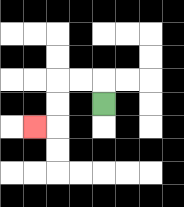{'start': '[4, 4]', 'end': '[1, 5]', 'path_directions': 'U,L,L,D,D,L', 'path_coordinates': '[[4, 4], [4, 3], [3, 3], [2, 3], [2, 4], [2, 5], [1, 5]]'}